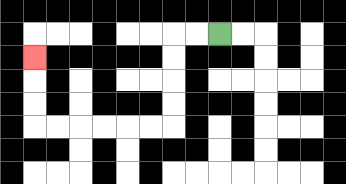{'start': '[9, 1]', 'end': '[1, 2]', 'path_directions': 'L,L,D,D,D,D,L,L,L,L,L,L,U,U,U', 'path_coordinates': '[[9, 1], [8, 1], [7, 1], [7, 2], [7, 3], [7, 4], [7, 5], [6, 5], [5, 5], [4, 5], [3, 5], [2, 5], [1, 5], [1, 4], [1, 3], [1, 2]]'}